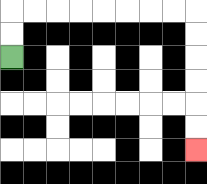{'start': '[0, 2]', 'end': '[8, 6]', 'path_directions': 'U,U,R,R,R,R,R,R,R,R,D,D,D,D,D,D', 'path_coordinates': '[[0, 2], [0, 1], [0, 0], [1, 0], [2, 0], [3, 0], [4, 0], [5, 0], [6, 0], [7, 0], [8, 0], [8, 1], [8, 2], [8, 3], [8, 4], [8, 5], [8, 6]]'}